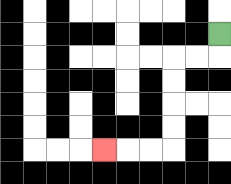{'start': '[9, 1]', 'end': '[4, 6]', 'path_directions': 'D,L,L,D,D,D,D,L,L,L', 'path_coordinates': '[[9, 1], [9, 2], [8, 2], [7, 2], [7, 3], [7, 4], [7, 5], [7, 6], [6, 6], [5, 6], [4, 6]]'}